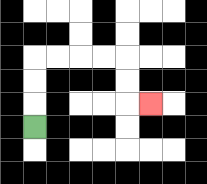{'start': '[1, 5]', 'end': '[6, 4]', 'path_directions': 'U,U,U,R,R,R,R,D,D,R', 'path_coordinates': '[[1, 5], [1, 4], [1, 3], [1, 2], [2, 2], [3, 2], [4, 2], [5, 2], [5, 3], [5, 4], [6, 4]]'}